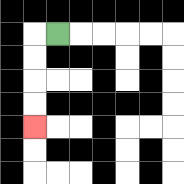{'start': '[2, 1]', 'end': '[1, 5]', 'path_directions': 'L,D,D,D,D', 'path_coordinates': '[[2, 1], [1, 1], [1, 2], [1, 3], [1, 4], [1, 5]]'}